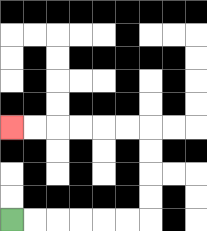{'start': '[0, 9]', 'end': '[0, 5]', 'path_directions': 'R,R,R,R,R,R,U,U,U,U,L,L,L,L,L,L', 'path_coordinates': '[[0, 9], [1, 9], [2, 9], [3, 9], [4, 9], [5, 9], [6, 9], [6, 8], [6, 7], [6, 6], [6, 5], [5, 5], [4, 5], [3, 5], [2, 5], [1, 5], [0, 5]]'}